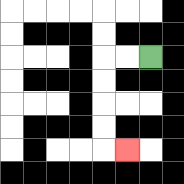{'start': '[6, 2]', 'end': '[5, 6]', 'path_directions': 'L,L,D,D,D,D,R', 'path_coordinates': '[[6, 2], [5, 2], [4, 2], [4, 3], [4, 4], [4, 5], [4, 6], [5, 6]]'}